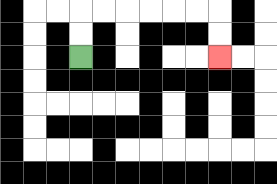{'start': '[3, 2]', 'end': '[9, 2]', 'path_directions': 'U,U,R,R,R,R,R,R,D,D', 'path_coordinates': '[[3, 2], [3, 1], [3, 0], [4, 0], [5, 0], [6, 0], [7, 0], [8, 0], [9, 0], [9, 1], [9, 2]]'}